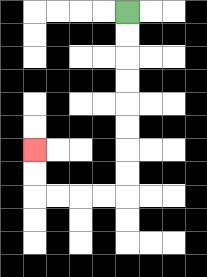{'start': '[5, 0]', 'end': '[1, 6]', 'path_directions': 'D,D,D,D,D,D,D,D,L,L,L,L,U,U', 'path_coordinates': '[[5, 0], [5, 1], [5, 2], [5, 3], [5, 4], [5, 5], [5, 6], [5, 7], [5, 8], [4, 8], [3, 8], [2, 8], [1, 8], [1, 7], [1, 6]]'}